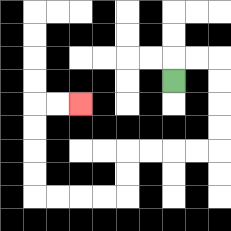{'start': '[7, 3]', 'end': '[3, 4]', 'path_directions': 'U,R,R,D,D,D,D,L,L,L,L,D,D,L,L,L,L,U,U,U,U,R,R', 'path_coordinates': '[[7, 3], [7, 2], [8, 2], [9, 2], [9, 3], [9, 4], [9, 5], [9, 6], [8, 6], [7, 6], [6, 6], [5, 6], [5, 7], [5, 8], [4, 8], [3, 8], [2, 8], [1, 8], [1, 7], [1, 6], [1, 5], [1, 4], [2, 4], [3, 4]]'}